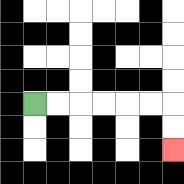{'start': '[1, 4]', 'end': '[7, 6]', 'path_directions': 'R,R,R,R,R,R,D,D', 'path_coordinates': '[[1, 4], [2, 4], [3, 4], [4, 4], [5, 4], [6, 4], [7, 4], [7, 5], [7, 6]]'}